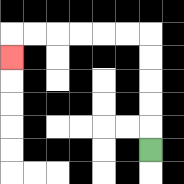{'start': '[6, 6]', 'end': '[0, 2]', 'path_directions': 'U,U,U,U,U,L,L,L,L,L,L,D', 'path_coordinates': '[[6, 6], [6, 5], [6, 4], [6, 3], [6, 2], [6, 1], [5, 1], [4, 1], [3, 1], [2, 1], [1, 1], [0, 1], [0, 2]]'}